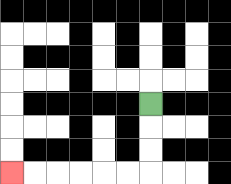{'start': '[6, 4]', 'end': '[0, 7]', 'path_directions': 'D,D,D,L,L,L,L,L,L', 'path_coordinates': '[[6, 4], [6, 5], [6, 6], [6, 7], [5, 7], [4, 7], [3, 7], [2, 7], [1, 7], [0, 7]]'}